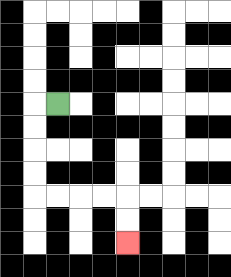{'start': '[2, 4]', 'end': '[5, 10]', 'path_directions': 'L,D,D,D,D,R,R,R,R,D,D', 'path_coordinates': '[[2, 4], [1, 4], [1, 5], [1, 6], [1, 7], [1, 8], [2, 8], [3, 8], [4, 8], [5, 8], [5, 9], [5, 10]]'}